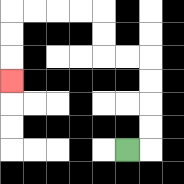{'start': '[5, 6]', 'end': '[0, 3]', 'path_directions': 'R,U,U,U,U,L,L,U,U,L,L,L,L,D,D,D', 'path_coordinates': '[[5, 6], [6, 6], [6, 5], [6, 4], [6, 3], [6, 2], [5, 2], [4, 2], [4, 1], [4, 0], [3, 0], [2, 0], [1, 0], [0, 0], [0, 1], [0, 2], [0, 3]]'}